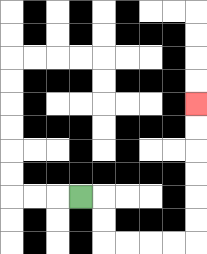{'start': '[3, 8]', 'end': '[8, 4]', 'path_directions': 'R,D,D,R,R,R,R,U,U,U,U,U,U', 'path_coordinates': '[[3, 8], [4, 8], [4, 9], [4, 10], [5, 10], [6, 10], [7, 10], [8, 10], [8, 9], [8, 8], [8, 7], [8, 6], [8, 5], [8, 4]]'}